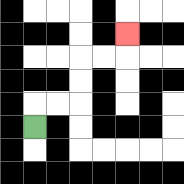{'start': '[1, 5]', 'end': '[5, 1]', 'path_directions': 'U,R,R,U,U,R,R,U', 'path_coordinates': '[[1, 5], [1, 4], [2, 4], [3, 4], [3, 3], [3, 2], [4, 2], [5, 2], [5, 1]]'}